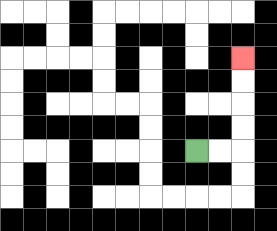{'start': '[8, 6]', 'end': '[10, 2]', 'path_directions': 'R,R,U,U,U,U', 'path_coordinates': '[[8, 6], [9, 6], [10, 6], [10, 5], [10, 4], [10, 3], [10, 2]]'}